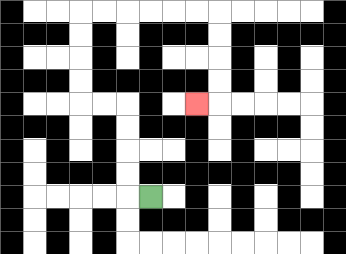{'start': '[6, 8]', 'end': '[8, 4]', 'path_directions': 'L,U,U,U,U,L,L,U,U,U,U,R,R,R,R,R,R,D,D,D,D,L', 'path_coordinates': '[[6, 8], [5, 8], [5, 7], [5, 6], [5, 5], [5, 4], [4, 4], [3, 4], [3, 3], [3, 2], [3, 1], [3, 0], [4, 0], [5, 0], [6, 0], [7, 0], [8, 0], [9, 0], [9, 1], [9, 2], [9, 3], [9, 4], [8, 4]]'}